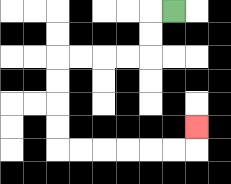{'start': '[7, 0]', 'end': '[8, 5]', 'path_directions': 'L,D,D,L,L,L,L,D,D,D,D,R,R,R,R,R,R,U', 'path_coordinates': '[[7, 0], [6, 0], [6, 1], [6, 2], [5, 2], [4, 2], [3, 2], [2, 2], [2, 3], [2, 4], [2, 5], [2, 6], [3, 6], [4, 6], [5, 6], [6, 6], [7, 6], [8, 6], [8, 5]]'}